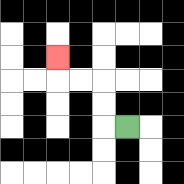{'start': '[5, 5]', 'end': '[2, 2]', 'path_directions': 'L,U,U,L,L,U', 'path_coordinates': '[[5, 5], [4, 5], [4, 4], [4, 3], [3, 3], [2, 3], [2, 2]]'}